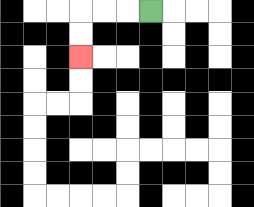{'start': '[6, 0]', 'end': '[3, 2]', 'path_directions': 'L,L,L,D,D', 'path_coordinates': '[[6, 0], [5, 0], [4, 0], [3, 0], [3, 1], [3, 2]]'}